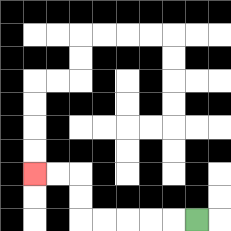{'start': '[8, 9]', 'end': '[1, 7]', 'path_directions': 'L,L,L,L,L,U,U,L,L', 'path_coordinates': '[[8, 9], [7, 9], [6, 9], [5, 9], [4, 9], [3, 9], [3, 8], [3, 7], [2, 7], [1, 7]]'}